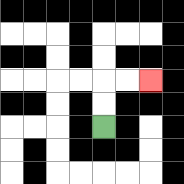{'start': '[4, 5]', 'end': '[6, 3]', 'path_directions': 'U,U,R,R', 'path_coordinates': '[[4, 5], [4, 4], [4, 3], [5, 3], [6, 3]]'}